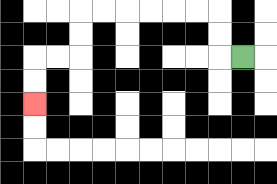{'start': '[10, 2]', 'end': '[1, 4]', 'path_directions': 'L,U,U,L,L,L,L,L,L,D,D,L,L,D,D', 'path_coordinates': '[[10, 2], [9, 2], [9, 1], [9, 0], [8, 0], [7, 0], [6, 0], [5, 0], [4, 0], [3, 0], [3, 1], [3, 2], [2, 2], [1, 2], [1, 3], [1, 4]]'}